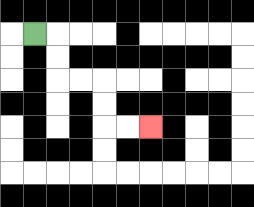{'start': '[1, 1]', 'end': '[6, 5]', 'path_directions': 'R,D,D,R,R,D,D,R,R', 'path_coordinates': '[[1, 1], [2, 1], [2, 2], [2, 3], [3, 3], [4, 3], [4, 4], [4, 5], [5, 5], [6, 5]]'}